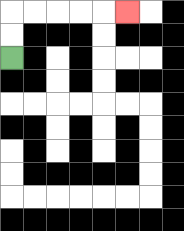{'start': '[0, 2]', 'end': '[5, 0]', 'path_directions': 'U,U,R,R,R,R,R', 'path_coordinates': '[[0, 2], [0, 1], [0, 0], [1, 0], [2, 0], [3, 0], [4, 0], [5, 0]]'}